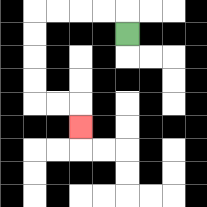{'start': '[5, 1]', 'end': '[3, 5]', 'path_directions': 'U,L,L,L,L,D,D,D,D,R,R,D', 'path_coordinates': '[[5, 1], [5, 0], [4, 0], [3, 0], [2, 0], [1, 0], [1, 1], [1, 2], [1, 3], [1, 4], [2, 4], [3, 4], [3, 5]]'}